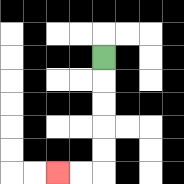{'start': '[4, 2]', 'end': '[2, 7]', 'path_directions': 'D,D,D,D,D,L,L', 'path_coordinates': '[[4, 2], [4, 3], [4, 4], [4, 5], [4, 6], [4, 7], [3, 7], [2, 7]]'}